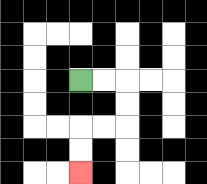{'start': '[3, 3]', 'end': '[3, 7]', 'path_directions': 'R,R,D,D,L,L,D,D', 'path_coordinates': '[[3, 3], [4, 3], [5, 3], [5, 4], [5, 5], [4, 5], [3, 5], [3, 6], [3, 7]]'}